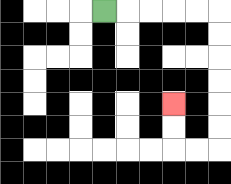{'start': '[4, 0]', 'end': '[7, 4]', 'path_directions': 'R,R,R,R,R,D,D,D,D,D,D,L,L,U,U', 'path_coordinates': '[[4, 0], [5, 0], [6, 0], [7, 0], [8, 0], [9, 0], [9, 1], [9, 2], [9, 3], [9, 4], [9, 5], [9, 6], [8, 6], [7, 6], [7, 5], [7, 4]]'}